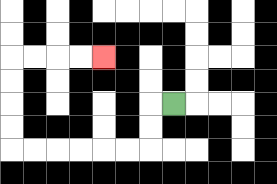{'start': '[7, 4]', 'end': '[4, 2]', 'path_directions': 'L,D,D,L,L,L,L,L,L,U,U,U,U,R,R,R,R', 'path_coordinates': '[[7, 4], [6, 4], [6, 5], [6, 6], [5, 6], [4, 6], [3, 6], [2, 6], [1, 6], [0, 6], [0, 5], [0, 4], [0, 3], [0, 2], [1, 2], [2, 2], [3, 2], [4, 2]]'}